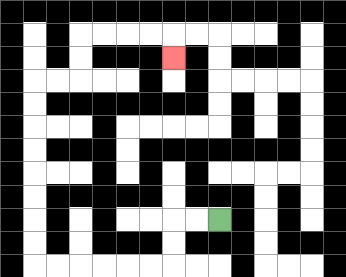{'start': '[9, 9]', 'end': '[7, 2]', 'path_directions': 'L,L,D,D,L,L,L,L,L,L,U,U,U,U,U,U,U,U,R,R,U,U,R,R,R,R,D', 'path_coordinates': '[[9, 9], [8, 9], [7, 9], [7, 10], [7, 11], [6, 11], [5, 11], [4, 11], [3, 11], [2, 11], [1, 11], [1, 10], [1, 9], [1, 8], [1, 7], [1, 6], [1, 5], [1, 4], [1, 3], [2, 3], [3, 3], [3, 2], [3, 1], [4, 1], [5, 1], [6, 1], [7, 1], [7, 2]]'}